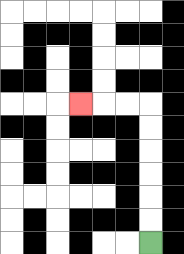{'start': '[6, 10]', 'end': '[3, 4]', 'path_directions': 'U,U,U,U,U,U,L,L,L', 'path_coordinates': '[[6, 10], [6, 9], [6, 8], [6, 7], [6, 6], [6, 5], [6, 4], [5, 4], [4, 4], [3, 4]]'}